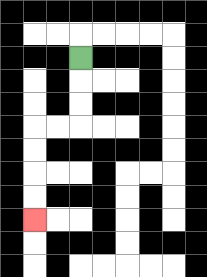{'start': '[3, 2]', 'end': '[1, 9]', 'path_directions': 'D,D,D,L,L,D,D,D,D', 'path_coordinates': '[[3, 2], [3, 3], [3, 4], [3, 5], [2, 5], [1, 5], [1, 6], [1, 7], [1, 8], [1, 9]]'}